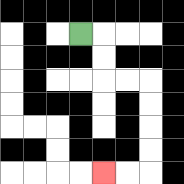{'start': '[3, 1]', 'end': '[4, 7]', 'path_directions': 'R,D,D,R,R,D,D,D,D,L,L', 'path_coordinates': '[[3, 1], [4, 1], [4, 2], [4, 3], [5, 3], [6, 3], [6, 4], [6, 5], [6, 6], [6, 7], [5, 7], [4, 7]]'}